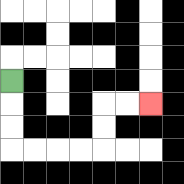{'start': '[0, 3]', 'end': '[6, 4]', 'path_directions': 'D,D,D,R,R,R,R,U,U,R,R', 'path_coordinates': '[[0, 3], [0, 4], [0, 5], [0, 6], [1, 6], [2, 6], [3, 6], [4, 6], [4, 5], [4, 4], [5, 4], [6, 4]]'}